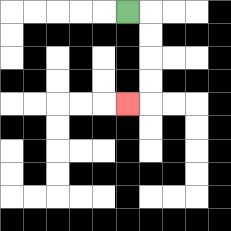{'start': '[5, 0]', 'end': '[5, 4]', 'path_directions': 'R,D,D,D,D,L', 'path_coordinates': '[[5, 0], [6, 0], [6, 1], [6, 2], [6, 3], [6, 4], [5, 4]]'}